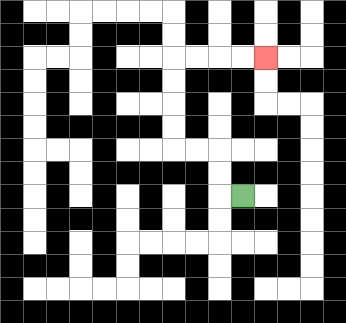{'start': '[10, 8]', 'end': '[11, 2]', 'path_directions': 'L,U,U,L,L,U,U,U,U,R,R,R,R', 'path_coordinates': '[[10, 8], [9, 8], [9, 7], [9, 6], [8, 6], [7, 6], [7, 5], [7, 4], [7, 3], [7, 2], [8, 2], [9, 2], [10, 2], [11, 2]]'}